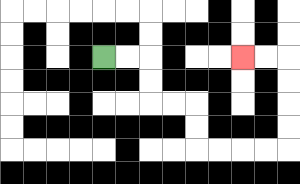{'start': '[4, 2]', 'end': '[10, 2]', 'path_directions': 'R,R,D,D,R,R,D,D,R,R,R,R,U,U,U,U,L,L', 'path_coordinates': '[[4, 2], [5, 2], [6, 2], [6, 3], [6, 4], [7, 4], [8, 4], [8, 5], [8, 6], [9, 6], [10, 6], [11, 6], [12, 6], [12, 5], [12, 4], [12, 3], [12, 2], [11, 2], [10, 2]]'}